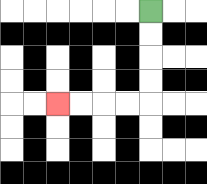{'start': '[6, 0]', 'end': '[2, 4]', 'path_directions': 'D,D,D,D,L,L,L,L', 'path_coordinates': '[[6, 0], [6, 1], [6, 2], [6, 3], [6, 4], [5, 4], [4, 4], [3, 4], [2, 4]]'}